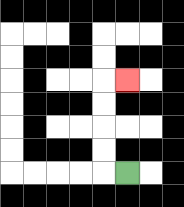{'start': '[5, 7]', 'end': '[5, 3]', 'path_directions': 'L,U,U,U,U,R', 'path_coordinates': '[[5, 7], [4, 7], [4, 6], [4, 5], [4, 4], [4, 3], [5, 3]]'}